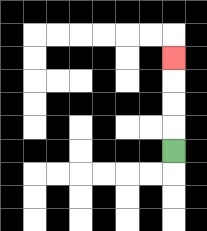{'start': '[7, 6]', 'end': '[7, 2]', 'path_directions': 'U,U,U,U', 'path_coordinates': '[[7, 6], [7, 5], [7, 4], [7, 3], [7, 2]]'}